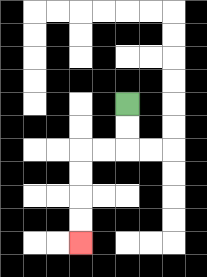{'start': '[5, 4]', 'end': '[3, 10]', 'path_directions': 'D,D,L,L,D,D,D,D', 'path_coordinates': '[[5, 4], [5, 5], [5, 6], [4, 6], [3, 6], [3, 7], [3, 8], [3, 9], [3, 10]]'}